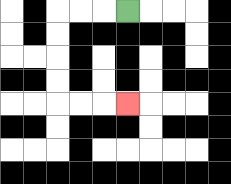{'start': '[5, 0]', 'end': '[5, 4]', 'path_directions': 'L,L,L,D,D,D,D,R,R,R', 'path_coordinates': '[[5, 0], [4, 0], [3, 0], [2, 0], [2, 1], [2, 2], [2, 3], [2, 4], [3, 4], [4, 4], [5, 4]]'}